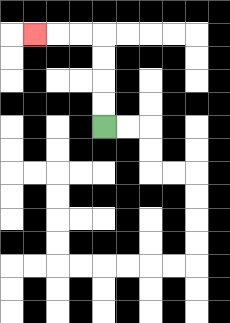{'start': '[4, 5]', 'end': '[1, 1]', 'path_directions': 'U,U,U,U,L,L,L', 'path_coordinates': '[[4, 5], [4, 4], [4, 3], [4, 2], [4, 1], [3, 1], [2, 1], [1, 1]]'}